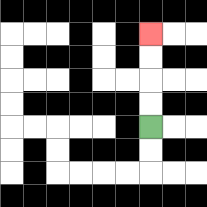{'start': '[6, 5]', 'end': '[6, 1]', 'path_directions': 'U,U,U,U', 'path_coordinates': '[[6, 5], [6, 4], [6, 3], [6, 2], [6, 1]]'}